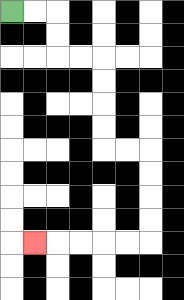{'start': '[0, 0]', 'end': '[1, 10]', 'path_directions': 'R,R,D,D,R,R,D,D,D,D,R,R,D,D,D,D,L,L,L,L,L', 'path_coordinates': '[[0, 0], [1, 0], [2, 0], [2, 1], [2, 2], [3, 2], [4, 2], [4, 3], [4, 4], [4, 5], [4, 6], [5, 6], [6, 6], [6, 7], [6, 8], [6, 9], [6, 10], [5, 10], [4, 10], [3, 10], [2, 10], [1, 10]]'}